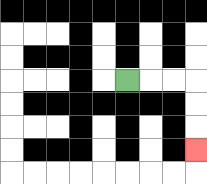{'start': '[5, 3]', 'end': '[8, 6]', 'path_directions': 'R,R,R,D,D,D', 'path_coordinates': '[[5, 3], [6, 3], [7, 3], [8, 3], [8, 4], [8, 5], [8, 6]]'}